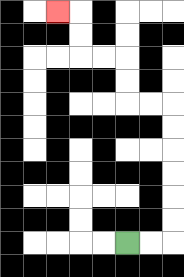{'start': '[5, 10]', 'end': '[2, 0]', 'path_directions': 'R,R,U,U,U,U,U,U,L,L,U,U,L,L,U,U,L', 'path_coordinates': '[[5, 10], [6, 10], [7, 10], [7, 9], [7, 8], [7, 7], [7, 6], [7, 5], [7, 4], [6, 4], [5, 4], [5, 3], [5, 2], [4, 2], [3, 2], [3, 1], [3, 0], [2, 0]]'}